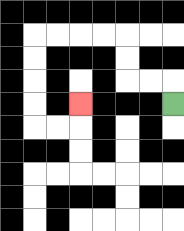{'start': '[7, 4]', 'end': '[3, 4]', 'path_directions': 'U,L,L,U,U,L,L,L,L,D,D,D,D,R,R,U', 'path_coordinates': '[[7, 4], [7, 3], [6, 3], [5, 3], [5, 2], [5, 1], [4, 1], [3, 1], [2, 1], [1, 1], [1, 2], [1, 3], [1, 4], [1, 5], [2, 5], [3, 5], [3, 4]]'}